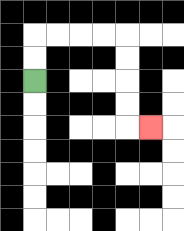{'start': '[1, 3]', 'end': '[6, 5]', 'path_directions': 'U,U,R,R,R,R,D,D,D,D,R', 'path_coordinates': '[[1, 3], [1, 2], [1, 1], [2, 1], [3, 1], [4, 1], [5, 1], [5, 2], [5, 3], [5, 4], [5, 5], [6, 5]]'}